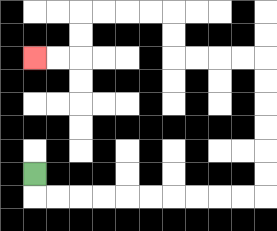{'start': '[1, 7]', 'end': '[1, 2]', 'path_directions': 'D,R,R,R,R,R,R,R,R,R,R,U,U,U,U,U,U,L,L,L,L,U,U,L,L,L,L,D,D,L,L', 'path_coordinates': '[[1, 7], [1, 8], [2, 8], [3, 8], [4, 8], [5, 8], [6, 8], [7, 8], [8, 8], [9, 8], [10, 8], [11, 8], [11, 7], [11, 6], [11, 5], [11, 4], [11, 3], [11, 2], [10, 2], [9, 2], [8, 2], [7, 2], [7, 1], [7, 0], [6, 0], [5, 0], [4, 0], [3, 0], [3, 1], [3, 2], [2, 2], [1, 2]]'}